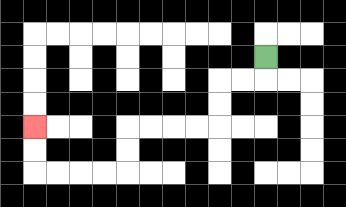{'start': '[11, 2]', 'end': '[1, 5]', 'path_directions': 'D,L,L,D,D,L,L,L,L,D,D,L,L,L,L,U,U', 'path_coordinates': '[[11, 2], [11, 3], [10, 3], [9, 3], [9, 4], [9, 5], [8, 5], [7, 5], [6, 5], [5, 5], [5, 6], [5, 7], [4, 7], [3, 7], [2, 7], [1, 7], [1, 6], [1, 5]]'}